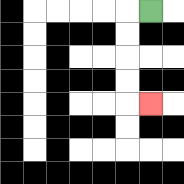{'start': '[6, 0]', 'end': '[6, 4]', 'path_directions': 'L,D,D,D,D,R', 'path_coordinates': '[[6, 0], [5, 0], [5, 1], [5, 2], [5, 3], [5, 4], [6, 4]]'}